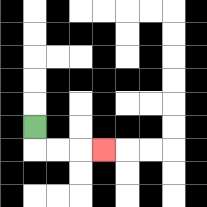{'start': '[1, 5]', 'end': '[4, 6]', 'path_directions': 'D,R,R,R', 'path_coordinates': '[[1, 5], [1, 6], [2, 6], [3, 6], [4, 6]]'}